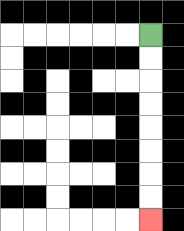{'start': '[6, 1]', 'end': '[6, 9]', 'path_directions': 'D,D,D,D,D,D,D,D', 'path_coordinates': '[[6, 1], [6, 2], [6, 3], [6, 4], [6, 5], [6, 6], [6, 7], [6, 8], [6, 9]]'}